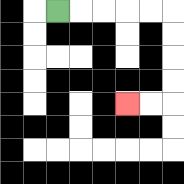{'start': '[2, 0]', 'end': '[5, 4]', 'path_directions': 'R,R,R,R,R,D,D,D,D,L,L', 'path_coordinates': '[[2, 0], [3, 0], [4, 0], [5, 0], [6, 0], [7, 0], [7, 1], [7, 2], [7, 3], [7, 4], [6, 4], [5, 4]]'}